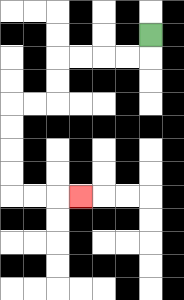{'start': '[6, 1]', 'end': '[3, 8]', 'path_directions': 'D,L,L,L,L,D,D,L,L,D,D,D,D,R,R,R', 'path_coordinates': '[[6, 1], [6, 2], [5, 2], [4, 2], [3, 2], [2, 2], [2, 3], [2, 4], [1, 4], [0, 4], [0, 5], [0, 6], [0, 7], [0, 8], [1, 8], [2, 8], [3, 8]]'}